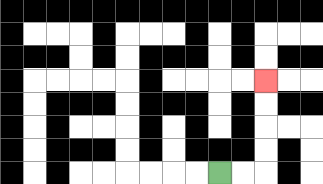{'start': '[9, 7]', 'end': '[11, 3]', 'path_directions': 'R,R,U,U,U,U', 'path_coordinates': '[[9, 7], [10, 7], [11, 7], [11, 6], [11, 5], [11, 4], [11, 3]]'}